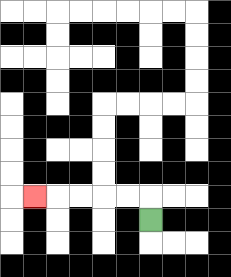{'start': '[6, 9]', 'end': '[1, 8]', 'path_directions': 'U,L,L,L,L,L', 'path_coordinates': '[[6, 9], [6, 8], [5, 8], [4, 8], [3, 8], [2, 8], [1, 8]]'}